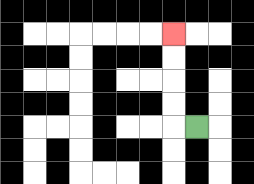{'start': '[8, 5]', 'end': '[7, 1]', 'path_directions': 'L,U,U,U,U', 'path_coordinates': '[[8, 5], [7, 5], [7, 4], [7, 3], [7, 2], [7, 1]]'}